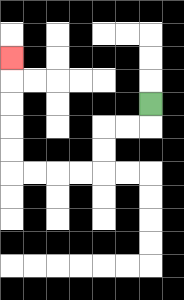{'start': '[6, 4]', 'end': '[0, 2]', 'path_directions': 'D,L,L,D,D,L,L,L,L,U,U,U,U,U', 'path_coordinates': '[[6, 4], [6, 5], [5, 5], [4, 5], [4, 6], [4, 7], [3, 7], [2, 7], [1, 7], [0, 7], [0, 6], [0, 5], [0, 4], [0, 3], [0, 2]]'}